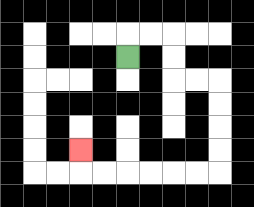{'start': '[5, 2]', 'end': '[3, 6]', 'path_directions': 'U,R,R,D,D,R,R,D,D,D,D,L,L,L,L,L,L,U', 'path_coordinates': '[[5, 2], [5, 1], [6, 1], [7, 1], [7, 2], [7, 3], [8, 3], [9, 3], [9, 4], [9, 5], [9, 6], [9, 7], [8, 7], [7, 7], [6, 7], [5, 7], [4, 7], [3, 7], [3, 6]]'}